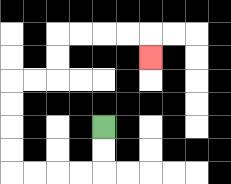{'start': '[4, 5]', 'end': '[6, 2]', 'path_directions': 'D,D,L,L,L,L,U,U,U,U,R,R,U,U,R,R,R,R,D', 'path_coordinates': '[[4, 5], [4, 6], [4, 7], [3, 7], [2, 7], [1, 7], [0, 7], [0, 6], [0, 5], [0, 4], [0, 3], [1, 3], [2, 3], [2, 2], [2, 1], [3, 1], [4, 1], [5, 1], [6, 1], [6, 2]]'}